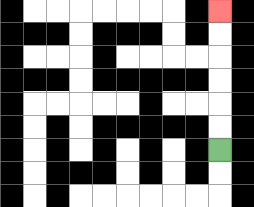{'start': '[9, 6]', 'end': '[9, 0]', 'path_directions': 'U,U,U,U,U,U', 'path_coordinates': '[[9, 6], [9, 5], [9, 4], [9, 3], [9, 2], [9, 1], [9, 0]]'}